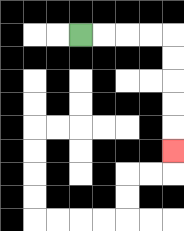{'start': '[3, 1]', 'end': '[7, 6]', 'path_directions': 'R,R,R,R,D,D,D,D,D', 'path_coordinates': '[[3, 1], [4, 1], [5, 1], [6, 1], [7, 1], [7, 2], [7, 3], [7, 4], [7, 5], [7, 6]]'}